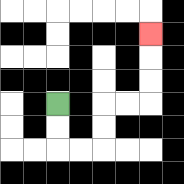{'start': '[2, 4]', 'end': '[6, 1]', 'path_directions': 'D,D,R,R,U,U,R,R,U,U,U', 'path_coordinates': '[[2, 4], [2, 5], [2, 6], [3, 6], [4, 6], [4, 5], [4, 4], [5, 4], [6, 4], [6, 3], [6, 2], [6, 1]]'}